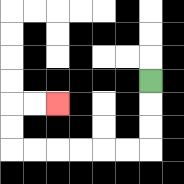{'start': '[6, 3]', 'end': '[2, 4]', 'path_directions': 'D,D,D,L,L,L,L,L,L,U,U,R,R', 'path_coordinates': '[[6, 3], [6, 4], [6, 5], [6, 6], [5, 6], [4, 6], [3, 6], [2, 6], [1, 6], [0, 6], [0, 5], [0, 4], [1, 4], [2, 4]]'}